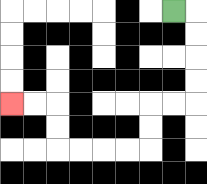{'start': '[7, 0]', 'end': '[0, 4]', 'path_directions': 'R,D,D,D,D,L,L,D,D,L,L,L,L,U,U,L,L', 'path_coordinates': '[[7, 0], [8, 0], [8, 1], [8, 2], [8, 3], [8, 4], [7, 4], [6, 4], [6, 5], [6, 6], [5, 6], [4, 6], [3, 6], [2, 6], [2, 5], [2, 4], [1, 4], [0, 4]]'}